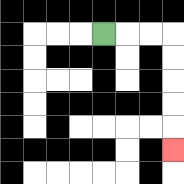{'start': '[4, 1]', 'end': '[7, 6]', 'path_directions': 'R,R,R,D,D,D,D,D', 'path_coordinates': '[[4, 1], [5, 1], [6, 1], [7, 1], [7, 2], [7, 3], [7, 4], [7, 5], [7, 6]]'}